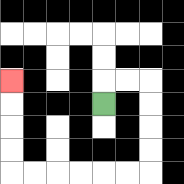{'start': '[4, 4]', 'end': '[0, 3]', 'path_directions': 'U,R,R,D,D,D,D,L,L,L,L,L,L,U,U,U,U', 'path_coordinates': '[[4, 4], [4, 3], [5, 3], [6, 3], [6, 4], [6, 5], [6, 6], [6, 7], [5, 7], [4, 7], [3, 7], [2, 7], [1, 7], [0, 7], [0, 6], [0, 5], [0, 4], [0, 3]]'}